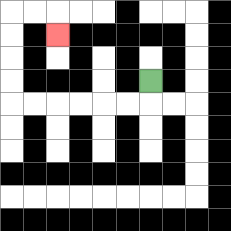{'start': '[6, 3]', 'end': '[2, 1]', 'path_directions': 'D,L,L,L,L,L,L,U,U,U,U,R,R,D', 'path_coordinates': '[[6, 3], [6, 4], [5, 4], [4, 4], [3, 4], [2, 4], [1, 4], [0, 4], [0, 3], [0, 2], [0, 1], [0, 0], [1, 0], [2, 0], [2, 1]]'}